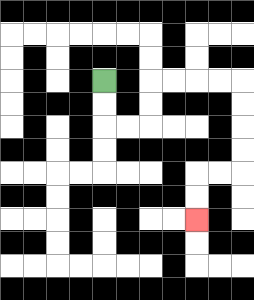{'start': '[4, 3]', 'end': '[8, 9]', 'path_directions': 'D,D,R,R,U,U,R,R,R,R,D,D,D,D,L,L,D,D', 'path_coordinates': '[[4, 3], [4, 4], [4, 5], [5, 5], [6, 5], [6, 4], [6, 3], [7, 3], [8, 3], [9, 3], [10, 3], [10, 4], [10, 5], [10, 6], [10, 7], [9, 7], [8, 7], [8, 8], [8, 9]]'}